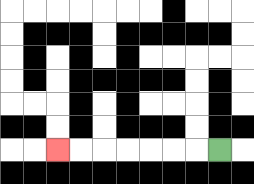{'start': '[9, 6]', 'end': '[2, 6]', 'path_directions': 'L,L,L,L,L,L,L', 'path_coordinates': '[[9, 6], [8, 6], [7, 6], [6, 6], [5, 6], [4, 6], [3, 6], [2, 6]]'}